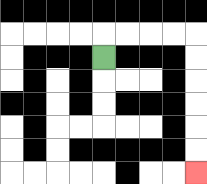{'start': '[4, 2]', 'end': '[8, 7]', 'path_directions': 'U,R,R,R,R,D,D,D,D,D,D', 'path_coordinates': '[[4, 2], [4, 1], [5, 1], [6, 1], [7, 1], [8, 1], [8, 2], [8, 3], [8, 4], [8, 5], [8, 6], [8, 7]]'}